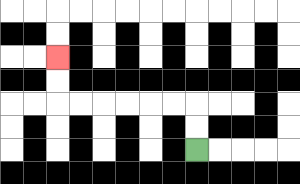{'start': '[8, 6]', 'end': '[2, 2]', 'path_directions': 'U,U,L,L,L,L,L,L,U,U', 'path_coordinates': '[[8, 6], [8, 5], [8, 4], [7, 4], [6, 4], [5, 4], [4, 4], [3, 4], [2, 4], [2, 3], [2, 2]]'}